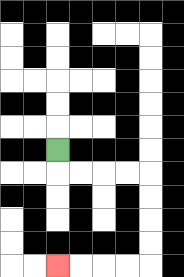{'start': '[2, 6]', 'end': '[2, 11]', 'path_directions': 'D,R,R,R,R,D,D,D,D,L,L,L,L', 'path_coordinates': '[[2, 6], [2, 7], [3, 7], [4, 7], [5, 7], [6, 7], [6, 8], [6, 9], [6, 10], [6, 11], [5, 11], [4, 11], [3, 11], [2, 11]]'}